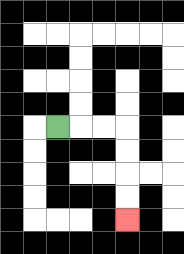{'start': '[2, 5]', 'end': '[5, 9]', 'path_directions': 'R,R,R,D,D,D,D', 'path_coordinates': '[[2, 5], [3, 5], [4, 5], [5, 5], [5, 6], [5, 7], [5, 8], [5, 9]]'}